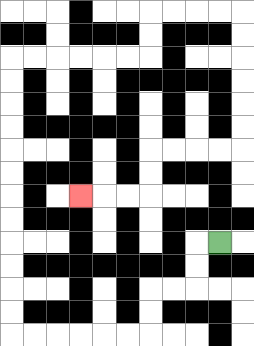{'start': '[9, 10]', 'end': '[3, 8]', 'path_directions': 'L,D,D,L,L,D,D,L,L,L,L,L,L,U,U,U,U,U,U,U,U,U,U,U,U,R,R,R,R,R,R,U,U,R,R,R,R,D,D,D,D,D,D,L,L,L,L,D,D,L,L,L', 'path_coordinates': '[[9, 10], [8, 10], [8, 11], [8, 12], [7, 12], [6, 12], [6, 13], [6, 14], [5, 14], [4, 14], [3, 14], [2, 14], [1, 14], [0, 14], [0, 13], [0, 12], [0, 11], [0, 10], [0, 9], [0, 8], [0, 7], [0, 6], [0, 5], [0, 4], [0, 3], [0, 2], [1, 2], [2, 2], [3, 2], [4, 2], [5, 2], [6, 2], [6, 1], [6, 0], [7, 0], [8, 0], [9, 0], [10, 0], [10, 1], [10, 2], [10, 3], [10, 4], [10, 5], [10, 6], [9, 6], [8, 6], [7, 6], [6, 6], [6, 7], [6, 8], [5, 8], [4, 8], [3, 8]]'}